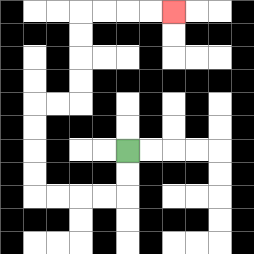{'start': '[5, 6]', 'end': '[7, 0]', 'path_directions': 'D,D,L,L,L,L,U,U,U,U,R,R,U,U,U,U,R,R,R,R', 'path_coordinates': '[[5, 6], [5, 7], [5, 8], [4, 8], [3, 8], [2, 8], [1, 8], [1, 7], [1, 6], [1, 5], [1, 4], [2, 4], [3, 4], [3, 3], [3, 2], [3, 1], [3, 0], [4, 0], [5, 0], [6, 0], [7, 0]]'}